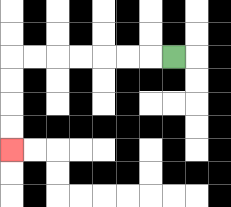{'start': '[7, 2]', 'end': '[0, 6]', 'path_directions': 'L,L,L,L,L,L,L,D,D,D,D', 'path_coordinates': '[[7, 2], [6, 2], [5, 2], [4, 2], [3, 2], [2, 2], [1, 2], [0, 2], [0, 3], [0, 4], [0, 5], [0, 6]]'}